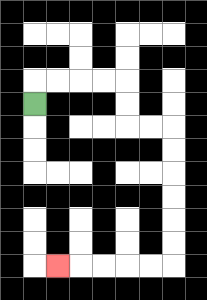{'start': '[1, 4]', 'end': '[2, 11]', 'path_directions': 'U,R,R,R,R,D,D,R,R,D,D,D,D,D,D,L,L,L,L,L', 'path_coordinates': '[[1, 4], [1, 3], [2, 3], [3, 3], [4, 3], [5, 3], [5, 4], [5, 5], [6, 5], [7, 5], [7, 6], [7, 7], [7, 8], [7, 9], [7, 10], [7, 11], [6, 11], [5, 11], [4, 11], [3, 11], [2, 11]]'}